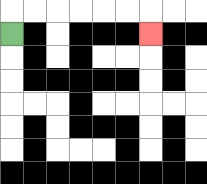{'start': '[0, 1]', 'end': '[6, 1]', 'path_directions': 'U,R,R,R,R,R,R,D', 'path_coordinates': '[[0, 1], [0, 0], [1, 0], [2, 0], [3, 0], [4, 0], [5, 0], [6, 0], [6, 1]]'}